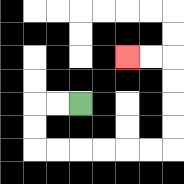{'start': '[3, 4]', 'end': '[5, 2]', 'path_directions': 'L,L,D,D,R,R,R,R,R,R,U,U,U,U,L,L', 'path_coordinates': '[[3, 4], [2, 4], [1, 4], [1, 5], [1, 6], [2, 6], [3, 6], [4, 6], [5, 6], [6, 6], [7, 6], [7, 5], [7, 4], [7, 3], [7, 2], [6, 2], [5, 2]]'}